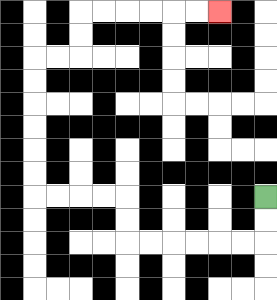{'start': '[11, 8]', 'end': '[9, 0]', 'path_directions': 'D,D,L,L,L,L,L,L,U,U,L,L,L,L,U,U,U,U,U,U,R,R,U,U,R,R,R,R,R,R', 'path_coordinates': '[[11, 8], [11, 9], [11, 10], [10, 10], [9, 10], [8, 10], [7, 10], [6, 10], [5, 10], [5, 9], [5, 8], [4, 8], [3, 8], [2, 8], [1, 8], [1, 7], [1, 6], [1, 5], [1, 4], [1, 3], [1, 2], [2, 2], [3, 2], [3, 1], [3, 0], [4, 0], [5, 0], [6, 0], [7, 0], [8, 0], [9, 0]]'}